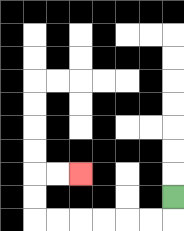{'start': '[7, 8]', 'end': '[3, 7]', 'path_directions': 'D,L,L,L,L,L,L,U,U,R,R', 'path_coordinates': '[[7, 8], [7, 9], [6, 9], [5, 9], [4, 9], [3, 9], [2, 9], [1, 9], [1, 8], [1, 7], [2, 7], [3, 7]]'}